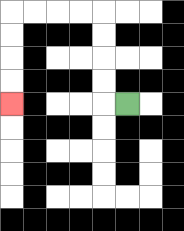{'start': '[5, 4]', 'end': '[0, 4]', 'path_directions': 'L,U,U,U,U,L,L,L,L,D,D,D,D', 'path_coordinates': '[[5, 4], [4, 4], [4, 3], [4, 2], [4, 1], [4, 0], [3, 0], [2, 0], [1, 0], [0, 0], [0, 1], [0, 2], [0, 3], [0, 4]]'}